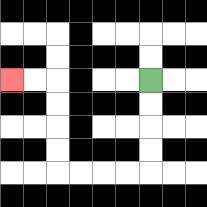{'start': '[6, 3]', 'end': '[0, 3]', 'path_directions': 'D,D,D,D,L,L,L,L,U,U,U,U,L,L', 'path_coordinates': '[[6, 3], [6, 4], [6, 5], [6, 6], [6, 7], [5, 7], [4, 7], [3, 7], [2, 7], [2, 6], [2, 5], [2, 4], [2, 3], [1, 3], [0, 3]]'}